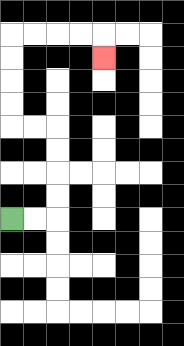{'start': '[0, 9]', 'end': '[4, 2]', 'path_directions': 'R,R,U,U,U,U,L,L,U,U,U,U,R,R,R,R,D', 'path_coordinates': '[[0, 9], [1, 9], [2, 9], [2, 8], [2, 7], [2, 6], [2, 5], [1, 5], [0, 5], [0, 4], [0, 3], [0, 2], [0, 1], [1, 1], [2, 1], [3, 1], [4, 1], [4, 2]]'}